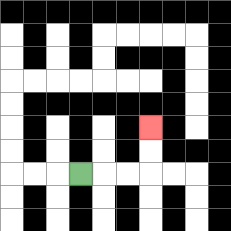{'start': '[3, 7]', 'end': '[6, 5]', 'path_directions': 'R,R,R,U,U', 'path_coordinates': '[[3, 7], [4, 7], [5, 7], [6, 7], [6, 6], [6, 5]]'}